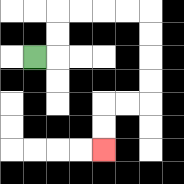{'start': '[1, 2]', 'end': '[4, 6]', 'path_directions': 'R,U,U,R,R,R,R,D,D,D,D,L,L,D,D', 'path_coordinates': '[[1, 2], [2, 2], [2, 1], [2, 0], [3, 0], [4, 0], [5, 0], [6, 0], [6, 1], [6, 2], [6, 3], [6, 4], [5, 4], [4, 4], [4, 5], [4, 6]]'}